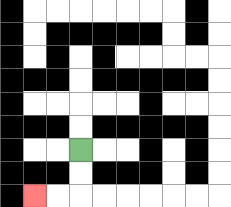{'start': '[3, 6]', 'end': '[1, 8]', 'path_directions': 'D,D,L,L', 'path_coordinates': '[[3, 6], [3, 7], [3, 8], [2, 8], [1, 8]]'}